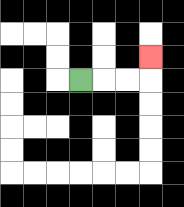{'start': '[3, 3]', 'end': '[6, 2]', 'path_directions': 'R,R,R,U', 'path_coordinates': '[[3, 3], [4, 3], [5, 3], [6, 3], [6, 2]]'}